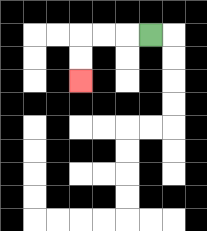{'start': '[6, 1]', 'end': '[3, 3]', 'path_directions': 'L,L,L,D,D', 'path_coordinates': '[[6, 1], [5, 1], [4, 1], [3, 1], [3, 2], [3, 3]]'}